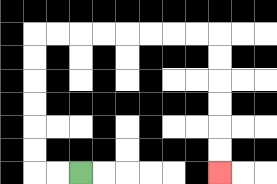{'start': '[3, 7]', 'end': '[9, 7]', 'path_directions': 'L,L,U,U,U,U,U,U,R,R,R,R,R,R,R,R,D,D,D,D,D,D', 'path_coordinates': '[[3, 7], [2, 7], [1, 7], [1, 6], [1, 5], [1, 4], [1, 3], [1, 2], [1, 1], [2, 1], [3, 1], [4, 1], [5, 1], [6, 1], [7, 1], [8, 1], [9, 1], [9, 2], [9, 3], [9, 4], [9, 5], [9, 6], [9, 7]]'}